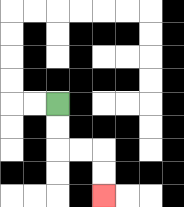{'start': '[2, 4]', 'end': '[4, 8]', 'path_directions': 'D,D,R,R,D,D', 'path_coordinates': '[[2, 4], [2, 5], [2, 6], [3, 6], [4, 6], [4, 7], [4, 8]]'}